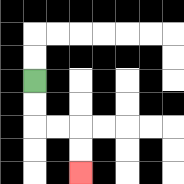{'start': '[1, 3]', 'end': '[3, 7]', 'path_directions': 'D,D,R,R,D,D', 'path_coordinates': '[[1, 3], [1, 4], [1, 5], [2, 5], [3, 5], [3, 6], [3, 7]]'}